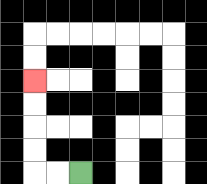{'start': '[3, 7]', 'end': '[1, 3]', 'path_directions': 'L,L,U,U,U,U', 'path_coordinates': '[[3, 7], [2, 7], [1, 7], [1, 6], [1, 5], [1, 4], [1, 3]]'}